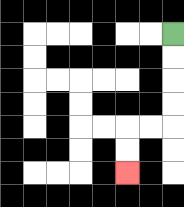{'start': '[7, 1]', 'end': '[5, 7]', 'path_directions': 'D,D,D,D,L,L,D,D', 'path_coordinates': '[[7, 1], [7, 2], [7, 3], [7, 4], [7, 5], [6, 5], [5, 5], [5, 6], [5, 7]]'}